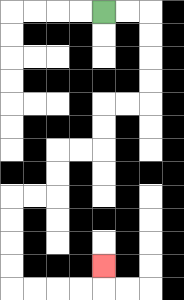{'start': '[4, 0]', 'end': '[4, 11]', 'path_directions': 'R,R,D,D,D,D,L,L,D,D,L,L,D,D,L,L,D,D,D,D,R,R,R,R,U', 'path_coordinates': '[[4, 0], [5, 0], [6, 0], [6, 1], [6, 2], [6, 3], [6, 4], [5, 4], [4, 4], [4, 5], [4, 6], [3, 6], [2, 6], [2, 7], [2, 8], [1, 8], [0, 8], [0, 9], [0, 10], [0, 11], [0, 12], [1, 12], [2, 12], [3, 12], [4, 12], [4, 11]]'}